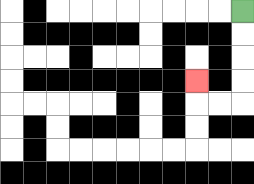{'start': '[10, 0]', 'end': '[8, 3]', 'path_directions': 'D,D,D,D,L,L,U', 'path_coordinates': '[[10, 0], [10, 1], [10, 2], [10, 3], [10, 4], [9, 4], [8, 4], [8, 3]]'}